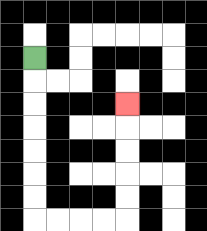{'start': '[1, 2]', 'end': '[5, 4]', 'path_directions': 'D,D,D,D,D,D,D,R,R,R,R,U,U,U,U,U', 'path_coordinates': '[[1, 2], [1, 3], [1, 4], [1, 5], [1, 6], [1, 7], [1, 8], [1, 9], [2, 9], [3, 9], [4, 9], [5, 9], [5, 8], [5, 7], [5, 6], [5, 5], [5, 4]]'}